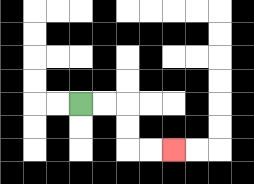{'start': '[3, 4]', 'end': '[7, 6]', 'path_directions': 'R,R,D,D,R,R', 'path_coordinates': '[[3, 4], [4, 4], [5, 4], [5, 5], [5, 6], [6, 6], [7, 6]]'}